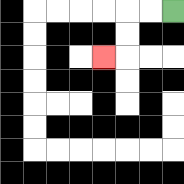{'start': '[7, 0]', 'end': '[4, 2]', 'path_directions': 'L,L,D,D,L', 'path_coordinates': '[[7, 0], [6, 0], [5, 0], [5, 1], [5, 2], [4, 2]]'}